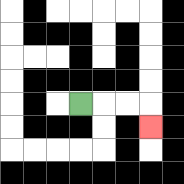{'start': '[3, 4]', 'end': '[6, 5]', 'path_directions': 'R,R,R,D', 'path_coordinates': '[[3, 4], [4, 4], [5, 4], [6, 4], [6, 5]]'}